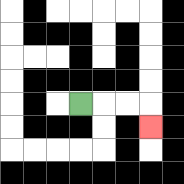{'start': '[3, 4]', 'end': '[6, 5]', 'path_directions': 'R,R,R,D', 'path_coordinates': '[[3, 4], [4, 4], [5, 4], [6, 4], [6, 5]]'}